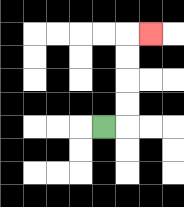{'start': '[4, 5]', 'end': '[6, 1]', 'path_directions': 'R,U,U,U,U,R', 'path_coordinates': '[[4, 5], [5, 5], [5, 4], [5, 3], [5, 2], [5, 1], [6, 1]]'}